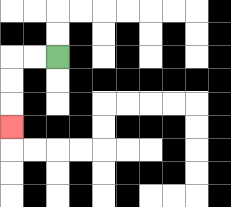{'start': '[2, 2]', 'end': '[0, 5]', 'path_directions': 'L,L,D,D,D', 'path_coordinates': '[[2, 2], [1, 2], [0, 2], [0, 3], [0, 4], [0, 5]]'}